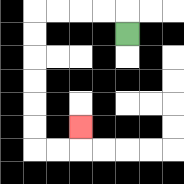{'start': '[5, 1]', 'end': '[3, 5]', 'path_directions': 'U,L,L,L,L,D,D,D,D,D,D,R,R,U', 'path_coordinates': '[[5, 1], [5, 0], [4, 0], [3, 0], [2, 0], [1, 0], [1, 1], [1, 2], [1, 3], [1, 4], [1, 5], [1, 6], [2, 6], [3, 6], [3, 5]]'}